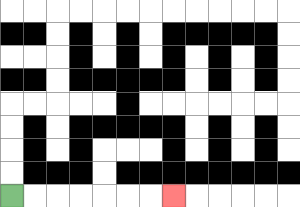{'start': '[0, 8]', 'end': '[7, 8]', 'path_directions': 'R,R,R,R,R,R,R', 'path_coordinates': '[[0, 8], [1, 8], [2, 8], [3, 8], [4, 8], [5, 8], [6, 8], [7, 8]]'}